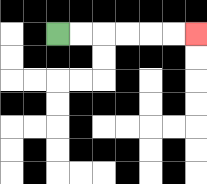{'start': '[2, 1]', 'end': '[8, 1]', 'path_directions': 'R,R,R,R,R,R', 'path_coordinates': '[[2, 1], [3, 1], [4, 1], [5, 1], [6, 1], [7, 1], [8, 1]]'}